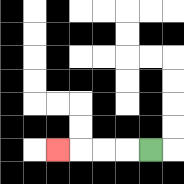{'start': '[6, 6]', 'end': '[2, 6]', 'path_directions': 'L,L,L,L', 'path_coordinates': '[[6, 6], [5, 6], [4, 6], [3, 6], [2, 6]]'}